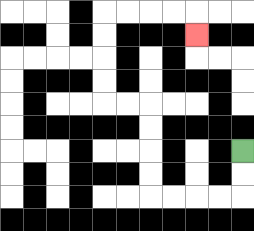{'start': '[10, 6]', 'end': '[8, 1]', 'path_directions': 'D,D,L,L,L,L,U,U,U,U,L,L,U,U,U,U,R,R,R,R,D', 'path_coordinates': '[[10, 6], [10, 7], [10, 8], [9, 8], [8, 8], [7, 8], [6, 8], [6, 7], [6, 6], [6, 5], [6, 4], [5, 4], [4, 4], [4, 3], [4, 2], [4, 1], [4, 0], [5, 0], [6, 0], [7, 0], [8, 0], [8, 1]]'}